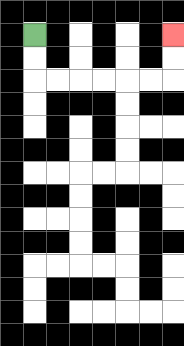{'start': '[1, 1]', 'end': '[7, 1]', 'path_directions': 'D,D,R,R,R,R,R,R,U,U', 'path_coordinates': '[[1, 1], [1, 2], [1, 3], [2, 3], [3, 3], [4, 3], [5, 3], [6, 3], [7, 3], [7, 2], [7, 1]]'}